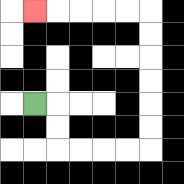{'start': '[1, 4]', 'end': '[1, 0]', 'path_directions': 'R,D,D,R,R,R,R,U,U,U,U,U,U,L,L,L,L,L', 'path_coordinates': '[[1, 4], [2, 4], [2, 5], [2, 6], [3, 6], [4, 6], [5, 6], [6, 6], [6, 5], [6, 4], [6, 3], [6, 2], [6, 1], [6, 0], [5, 0], [4, 0], [3, 0], [2, 0], [1, 0]]'}